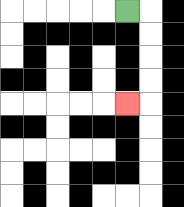{'start': '[5, 0]', 'end': '[5, 4]', 'path_directions': 'R,D,D,D,D,L', 'path_coordinates': '[[5, 0], [6, 0], [6, 1], [6, 2], [6, 3], [6, 4], [5, 4]]'}